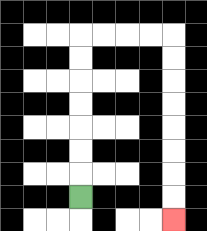{'start': '[3, 8]', 'end': '[7, 9]', 'path_directions': 'U,U,U,U,U,U,U,R,R,R,R,D,D,D,D,D,D,D,D', 'path_coordinates': '[[3, 8], [3, 7], [3, 6], [3, 5], [3, 4], [3, 3], [3, 2], [3, 1], [4, 1], [5, 1], [6, 1], [7, 1], [7, 2], [7, 3], [7, 4], [7, 5], [7, 6], [7, 7], [7, 8], [7, 9]]'}